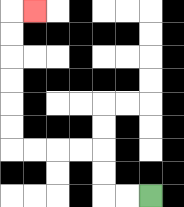{'start': '[6, 8]', 'end': '[1, 0]', 'path_directions': 'L,L,U,U,L,L,L,L,U,U,U,U,U,U,R', 'path_coordinates': '[[6, 8], [5, 8], [4, 8], [4, 7], [4, 6], [3, 6], [2, 6], [1, 6], [0, 6], [0, 5], [0, 4], [0, 3], [0, 2], [0, 1], [0, 0], [1, 0]]'}